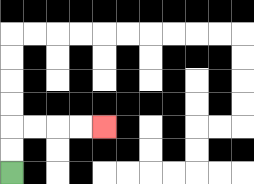{'start': '[0, 7]', 'end': '[4, 5]', 'path_directions': 'U,U,R,R,R,R', 'path_coordinates': '[[0, 7], [0, 6], [0, 5], [1, 5], [2, 5], [3, 5], [4, 5]]'}